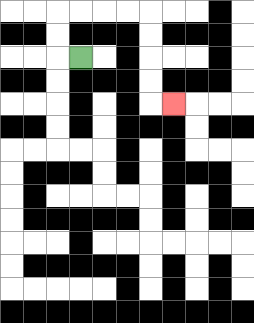{'start': '[3, 2]', 'end': '[7, 4]', 'path_directions': 'L,U,U,R,R,R,R,D,D,D,D,R', 'path_coordinates': '[[3, 2], [2, 2], [2, 1], [2, 0], [3, 0], [4, 0], [5, 0], [6, 0], [6, 1], [6, 2], [6, 3], [6, 4], [7, 4]]'}